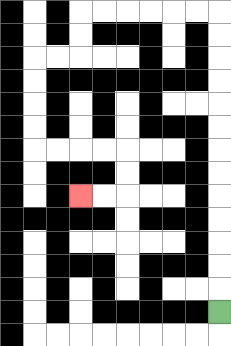{'start': '[9, 13]', 'end': '[3, 8]', 'path_directions': 'U,U,U,U,U,U,U,U,U,U,U,U,U,L,L,L,L,L,L,D,D,L,L,D,D,D,D,R,R,R,R,D,D,L,L', 'path_coordinates': '[[9, 13], [9, 12], [9, 11], [9, 10], [9, 9], [9, 8], [9, 7], [9, 6], [9, 5], [9, 4], [9, 3], [9, 2], [9, 1], [9, 0], [8, 0], [7, 0], [6, 0], [5, 0], [4, 0], [3, 0], [3, 1], [3, 2], [2, 2], [1, 2], [1, 3], [1, 4], [1, 5], [1, 6], [2, 6], [3, 6], [4, 6], [5, 6], [5, 7], [5, 8], [4, 8], [3, 8]]'}